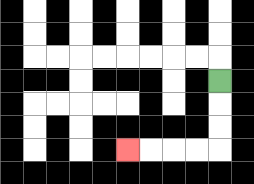{'start': '[9, 3]', 'end': '[5, 6]', 'path_directions': 'D,D,D,L,L,L,L', 'path_coordinates': '[[9, 3], [9, 4], [9, 5], [9, 6], [8, 6], [7, 6], [6, 6], [5, 6]]'}